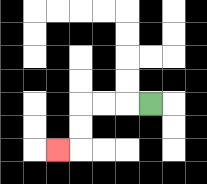{'start': '[6, 4]', 'end': '[2, 6]', 'path_directions': 'L,L,L,D,D,L', 'path_coordinates': '[[6, 4], [5, 4], [4, 4], [3, 4], [3, 5], [3, 6], [2, 6]]'}